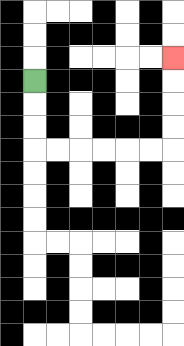{'start': '[1, 3]', 'end': '[7, 2]', 'path_directions': 'D,D,D,R,R,R,R,R,R,U,U,U,U', 'path_coordinates': '[[1, 3], [1, 4], [1, 5], [1, 6], [2, 6], [3, 6], [4, 6], [5, 6], [6, 6], [7, 6], [7, 5], [7, 4], [7, 3], [7, 2]]'}